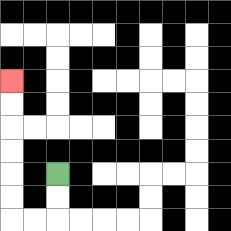{'start': '[2, 7]', 'end': '[0, 3]', 'path_directions': 'D,D,L,L,U,U,U,U,U,U', 'path_coordinates': '[[2, 7], [2, 8], [2, 9], [1, 9], [0, 9], [0, 8], [0, 7], [0, 6], [0, 5], [0, 4], [0, 3]]'}